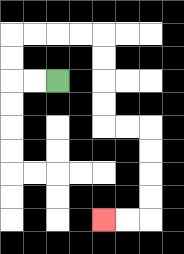{'start': '[2, 3]', 'end': '[4, 9]', 'path_directions': 'L,L,U,U,R,R,R,R,D,D,D,D,R,R,D,D,D,D,L,L', 'path_coordinates': '[[2, 3], [1, 3], [0, 3], [0, 2], [0, 1], [1, 1], [2, 1], [3, 1], [4, 1], [4, 2], [4, 3], [4, 4], [4, 5], [5, 5], [6, 5], [6, 6], [6, 7], [6, 8], [6, 9], [5, 9], [4, 9]]'}